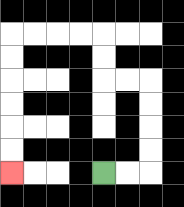{'start': '[4, 7]', 'end': '[0, 7]', 'path_directions': 'R,R,U,U,U,U,L,L,U,U,L,L,L,L,D,D,D,D,D,D', 'path_coordinates': '[[4, 7], [5, 7], [6, 7], [6, 6], [6, 5], [6, 4], [6, 3], [5, 3], [4, 3], [4, 2], [4, 1], [3, 1], [2, 1], [1, 1], [0, 1], [0, 2], [0, 3], [0, 4], [0, 5], [0, 6], [0, 7]]'}